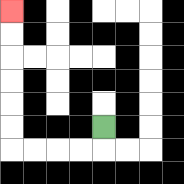{'start': '[4, 5]', 'end': '[0, 0]', 'path_directions': 'D,L,L,L,L,U,U,U,U,U,U', 'path_coordinates': '[[4, 5], [4, 6], [3, 6], [2, 6], [1, 6], [0, 6], [0, 5], [0, 4], [0, 3], [0, 2], [0, 1], [0, 0]]'}